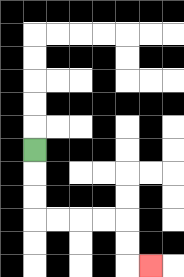{'start': '[1, 6]', 'end': '[6, 11]', 'path_directions': 'D,D,D,R,R,R,R,D,D,R', 'path_coordinates': '[[1, 6], [1, 7], [1, 8], [1, 9], [2, 9], [3, 9], [4, 9], [5, 9], [5, 10], [5, 11], [6, 11]]'}